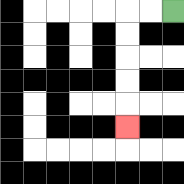{'start': '[7, 0]', 'end': '[5, 5]', 'path_directions': 'L,L,D,D,D,D,D', 'path_coordinates': '[[7, 0], [6, 0], [5, 0], [5, 1], [5, 2], [5, 3], [5, 4], [5, 5]]'}